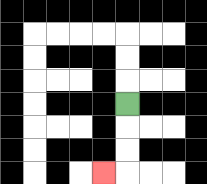{'start': '[5, 4]', 'end': '[4, 7]', 'path_directions': 'D,D,D,L', 'path_coordinates': '[[5, 4], [5, 5], [5, 6], [5, 7], [4, 7]]'}